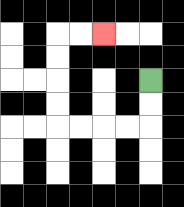{'start': '[6, 3]', 'end': '[4, 1]', 'path_directions': 'D,D,L,L,L,L,U,U,U,U,R,R', 'path_coordinates': '[[6, 3], [6, 4], [6, 5], [5, 5], [4, 5], [3, 5], [2, 5], [2, 4], [2, 3], [2, 2], [2, 1], [3, 1], [4, 1]]'}